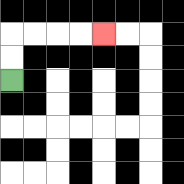{'start': '[0, 3]', 'end': '[4, 1]', 'path_directions': 'U,U,R,R,R,R', 'path_coordinates': '[[0, 3], [0, 2], [0, 1], [1, 1], [2, 1], [3, 1], [4, 1]]'}